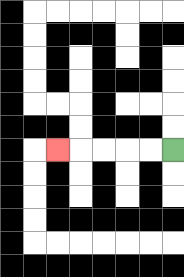{'start': '[7, 6]', 'end': '[2, 6]', 'path_directions': 'L,L,L,L,L', 'path_coordinates': '[[7, 6], [6, 6], [5, 6], [4, 6], [3, 6], [2, 6]]'}